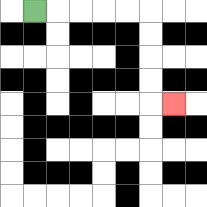{'start': '[1, 0]', 'end': '[7, 4]', 'path_directions': 'R,R,R,R,R,D,D,D,D,R', 'path_coordinates': '[[1, 0], [2, 0], [3, 0], [4, 0], [5, 0], [6, 0], [6, 1], [6, 2], [6, 3], [6, 4], [7, 4]]'}